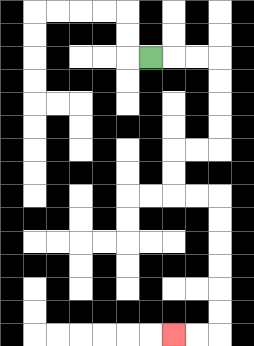{'start': '[6, 2]', 'end': '[7, 14]', 'path_directions': 'R,R,R,D,D,D,D,L,L,D,D,R,R,D,D,D,D,D,D,L,L', 'path_coordinates': '[[6, 2], [7, 2], [8, 2], [9, 2], [9, 3], [9, 4], [9, 5], [9, 6], [8, 6], [7, 6], [7, 7], [7, 8], [8, 8], [9, 8], [9, 9], [9, 10], [9, 11], [9, 12], [9, 13], [9, 14], [8, 14], [7, 14]]'}